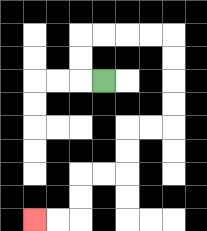{'start': '[4, 3]', 'end': '[1, 9]', 'path_directions': 'L,U,U,R,R,R,R,D,D,D,D,L,L,D,D,L,L,D,D,L,L', 'path_coordinates': '[[4, 3], [3, 3], [3, 2], [3, 1], [4, 1], [5, 1], [6, 1], [7, 1], [7, 2], [7, 3], [7, 4], [7, 5], [6, 5], [5, 5], [5, 6], [5, 7], [4, 7], [3, 7], [3, 8], [3, 9], [2, 9], [1, 9]]'}